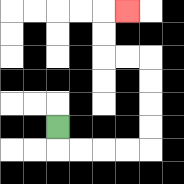{'start': '[2, 5]', 'end': '[5, 0]', 'path_directions': 'D,R,R,R,R,U,U,U,U,L,L,U,U,R', 'path_coordinates': '[[2, 5], [2, 6], [3, 6], [4, 6], [5, 6], [6, 6], [6, 5], [6, 4], [6, 3], [6, 2], [5, 2], [4, 2], [4, 1], [4, 0], [5, 0]]'}